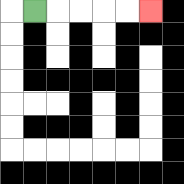{'start': '[1, 0]', 'end': '[6, 0]', 'path_directions': 'R,R,R,R,R', 'path_coordinates': '[[1, 0], [2, 0], [3, 0], [4, 0], [5, 0], [6, 0]]'}